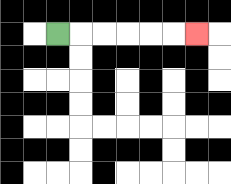{'start': '[2, 1]', 'end': '[8, 1]', 'path_directions': 'R,R,R,R,R,R', 'path_coordinates': '[[2, 1], [3, 1], [4, 1], [5, 1], [6, 1], [7, 1], [8, 1]]'}